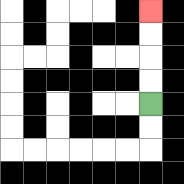{'start': '[6, 4]', 'end': '[6, 0]', 'path_directions': 'U,U,U,U', 'path_coordinates': '[[6, 4], [6, 3], [6, 2], [6, 1], [6, 0]]'}